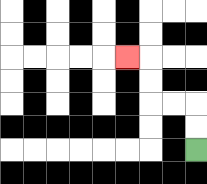{'start': '[8, 6]', 'end': '[5, 2]', 'path_directions': 'U,U,L,L,U,U,L', 'path_coordinates': '[[8, 6], [8, 5], [8, 4], [7, 4], [6, 4], [6, 3], [6, 2], [5, 2]]'}